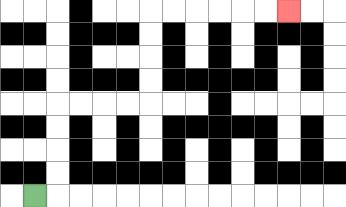{'start': '[1, 8]', 'end': '[12, 0]', 'path_directions': 'R,U,U,U,U,R,R,R,R,U,U,U,U,R,R,R,R,R,R', 'path_coordinates': '[[1, 8], [2, 8], [2, 7], [2, 6], [2, 5], [2, 4], [3, 4], [4, 4], [5, 4], [6, 4], [6, 3], [6, 2], [6, 1], [6, 0], [7, 0], [8, 0], [9, 0], [10, 0], [11, 0], [12, 0]]'}